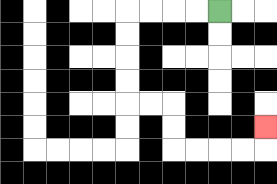{'start': '[9, 0]', 'end': '[11, 5]', 'path_directions': 'L,L,L,L,D,D,D,D,R,R,D,D,R,R,R,R,U', 'path_coordinates': '[[9, 0], [8, 0], [7, 0], [6, 0], [5, 0], [5, 1], [5, 2], [5, 3], [5, 4], [6, 4], [7, 4], [7, 5], [7, 6], [8, 6], [9, 6], [10, 6], [11, 6], [11, 5]]'}